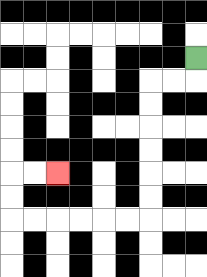{'start': '[8, 2]', 'end': '[2, 7]', 'path_directions': 'D,L,L,D,D,D,D,D,D,L,L,L,L,L,L,U,U,R,R', 'path_coordinates': '[[8, 2], [8, 3], [7, 3], [6, 3], [6, 4], [6, 5], [6, 6], [6, 7], [6, 8], [6, 9], [5, 9], [4, 9], [3, 9], [2, 9], [1, 9], [0, 9], [0, 8], [0, 7], [1, 7], [2, 7]]'}